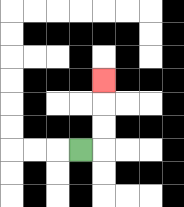{'start': '[3, 6]', 'end': '[4, 3]', 'path_directions': 'R,U,U,U', 'path_coordinates': '[[3, 6], [4, 6], [4, 5], [4, 4], [4, 3]]'}